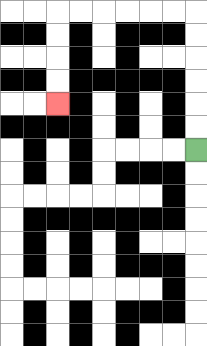{'start': '[8, 6]', 'end': '[2, 4]', 'path_directions': 'U,U,U,U,U,U,L,L,L,L,L,L,D,D,D,D', 'path_coordinates': '[[8, 6], [8, 5], [8, 4], [8, 3], [8, 2], [8, 1], [8, 0], [7, 0], [6, 0], [5, 0], [4, 0], [3, 0], [2, 0], [2, 1], [2, 2], [2, 3], [2, 4]]'}